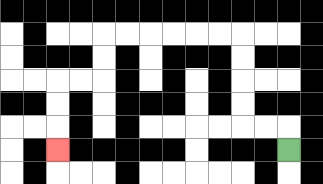{'start': '[12, 6]', 'end': '[2, 6]', 'path_directions': 'U,L,L,U,U,U,U,L,L,L,L,L,L,D,D,L,L,D,D,D', 'path_coordinates': '[[12, 6], [12, 5], [11, 5], [10, 5], [10, 4], [10, 3], [10, 2], [10, 1], [9, 1], [8, 1], [7, 1], [6, 1], [5, 1], [4, 1], [4, 2], [4, 3], [3, 3], [2, 3], [2, 4], [2, 5], [2, 6]]'}